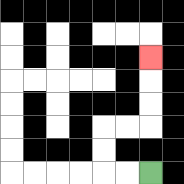{'start': '[6, 7]', 'end': '[6, 2]', 'path_directions': 'L,L,U,U,R,R,U,U,U', 'path_coordinates': '[[6, 7], [5, 7], [4, 7], [4, 6], [4, 5], [5, 5], [6, 5], [6, 4], [6, 3], [6, 2]]'}